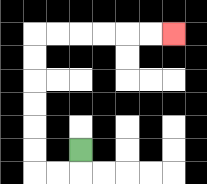{'start': '[3, 6]', 'end': '[7, 1]', 'path_directions': 'D,L,L,U,U,U,U,U,U,R,R,R,R,R,R', 'path_coordinates': '[[3, 6], [3, 7], [2, 7], [1, 7], [1, 6], [1, 5], [1, 4], [1, 3], [1, 2], [1, 1], [2, 1], [3, 1], [4, 1], [5, 1], [6, 1], [7, 1]]'}